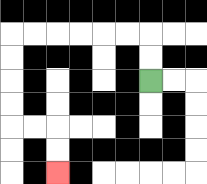{'start': '[6, 3]', 'end': '[2, 7]', 'path_directions': 'U,U,L,L,L,L,L,L,D,D,D,D,R,R,D,D', 'path_coordinates': '[[6, 3], [6, 2], [6, 1], [5, 1], [4, 1], [3, 1], [2, 1], [1, 1], [0, 1], [0, 2], [0, 3], [0, 4], [0, 5], [1, 5], [2, 5], [2, 6], [2, 7]]'}